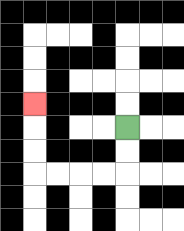{'start': '[5, 5]', 'end': '[1, 4]', 'path_directions': 'D,D,L,L,L,L,U,U,U', 'path_coordinates': '[[5, 5], [5, 6], [5, 7], [4, 7], [3, 7], [2, 7], [1, 7], [1, 6], [1, 5], [1, 4]]'}